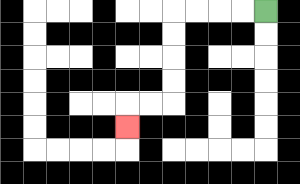{'start': '[11, 0]', 'end': '[5, 5]', 'path_directions': 'L,L,L,L,D,D,D,D,L,L,D', 'path_coordinates': '[[11, 0], [10, 0], [9, 0], [8, 0], [7, 0], [7, 1], [7, 2], [7, 3], [7, 4], [6, 4], [5, 4], [5, 5]]'}